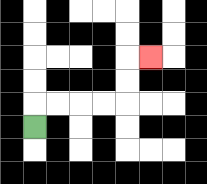{'start': '[1, 5]', 'end': '[6, 2]', 'path_directions': 'U,R,R,R,R,U,U,R', 'path_coordinates': '[[1, 5], [1, 4], [2, 4], [3, 4], [4, 4], [5, 4], [5, 3], [5, 2], [6, 2]]'}